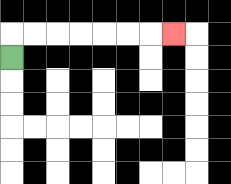{'start': '[0, 2]', 'end': '[7, 1]', 'path_directions': 'U,R,R,R,R,R,R,R', 'path_coordinates': '[[0, 2], [0, 1], [1, 1], [2, 1], [3, 1], [4, 1], [5, 1], [6, 1], [7, 1]]'}